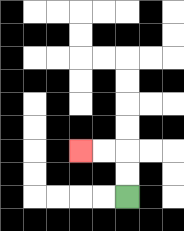{'start': '[5, 8]', 'end': '[3, 6]', 'path_directions': 'U,U,L,L', 'path_coordinates': '[[5, 8], [5, 7], [5, 6], [4, 6], [3, 6]]'}